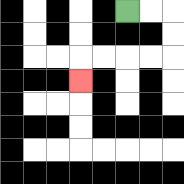{'start': '[5, 0]', 'end': '[3, 3]', 'path_directions': 'R,R,D,D,L,L,L,L,D', 'path_coordinates': '[[5, 0], [6, 0], [7, 0], [7, 1], [7, 2], [6, 2], [5, 2], [4, 2], [3, 2], [3, 3]]'}